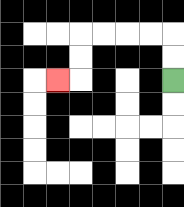{'start': '[7, 3]', 'end': '[2, 3]', 'path_directions': 'U,U,L,L,L,L,D,D,L', 'path_coordinates': '[[7, 3], [7, 2], [7, 1], [6, 1], [5, 1], [4, 1], [3, 1], [3, 2], [3, 3], [2, 3]]'}